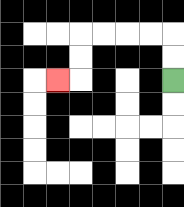{'start': '[7, 3]', 'end': '[2, 3]', 'path_directions': 'U,U,L,L,L,L,D,D,L', 'path_coordinates': '[[7, 3], [7, 2], [7, 1], [6, 1], [5, 1], [4, 1], [3, 1], [3, 2], [3, 3], [2, 3]]'}